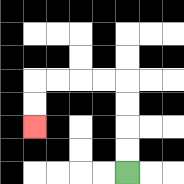{'start': '[5, 7]', 'end': '[1, 5]', 'path_directions': 'U,U,U,U,L,L,L,L,D,D', 'path_coordinates': '[[5, 7], [5, 6], [5, 5], [5, 4], [5, 3], [4, 3], [3, 3], [2, 3], [1, 3], [1, 4], [1, 5]]'}